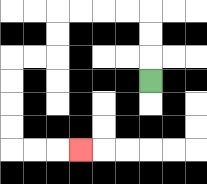{'start': '[6, 3]', 'end': '[3, 6]', 'path_directions': 'U,U,U,L,L,L,L,D,D,L,L,D,D,D,D,R,R,R', 'path_coordinates': '[[6, 3], [6, 2], [6, 1], [6, 0], [5, 0], [4, 0], [3, 0], [2, 0], [2, 1], [2, 2], [1, 2], [0, 2], [0, 3], [0, 4], [0, 5], [0, 6], [1, 6], [2, 6], [3, 6]]'}